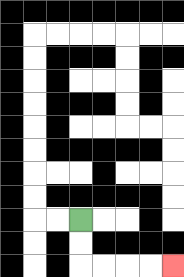{'start': '[3, 9]', 'end': '[7, 11]', 'path_directions': 'D,D,R,R,R,R', 'path_coordinates': '[[3, 9], [3, 10], [3, 11], [4, 11], [5, 11], [6, 11], [7, 11]]'}